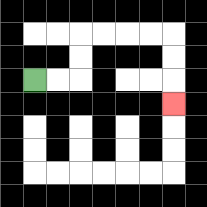{'start': '[1, 3]', 'end': '[7, 4]', 'path_directions': 'R,R,U,U,R,R,R,R,D,D,D', 'path_coordinates': '[[1, 3], [2, 3], [3, 3], [3, 2], [3, 1], [4, 1], [5, 1], [6, 1], [7, 1], [7, 2], [7, 3], [7, 4]]'}